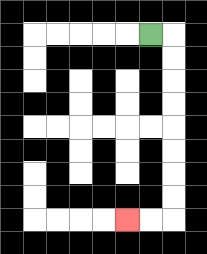{'start': '[6, 1]', 'end': '[5, 9]', 'path_directions': 'R,D,D,D,D,D,D,D,D,L,L', 'path_coordinates': '[[6, 1], [7, 1], [7, 2], [7, 3], [7, 4], [7, 5], [7, 6], [7, 7], [7, 8], [7, 9], [6, 9], [5, 9]]'}